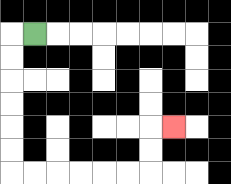{'start': '[1, 1]', 'end': '[7, 5]', 'path_directions': 'L,D,D,D,D,D,D,R,R,R,R,R,R,U,U,R', 'path_coordinates': '[[1, 1], [0, 1], [0, 2], [0, 3], [0, 4], [0, 5], [0, 6], [0, 7], [1, 7], [2, 7], [3, 7], [4, 7], [5, 7], [6, 7], [6, 6], [6, 5], [7, 5]]'}